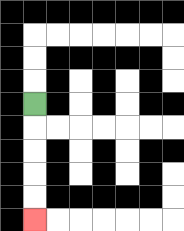{'start': '[1, 4]', 'end': '[1, 9]', 'path_directions': 'D,D,D,D,D', 'path_coordinates': '[[1, 4], [1, 5], [1, 6], [1, 7], [1, 8], [1, 9]]'}